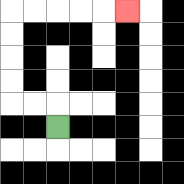{'start': '[2, 5]', 'end': '[5, 0]', 'path_directions': 'U,L,L,U,U,U,U,R,R,R,R,R', 'path_coordinates': '[[2, 5], [2, 4], [1, 4], [0, 4], [0, 3], [0, 2], [0, 1], [0, 0], [1, 0], [2, 0], [3, 0], [4, 0], [5, 0]]'}